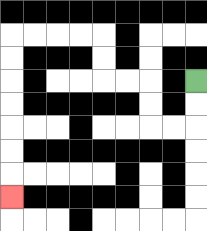{'start': '[8, 3]', 'end': '[0, 8]', 'path_directions': 'D,D,L,L,U,U,L,L,U,U,L,L,L,L,D,D,D,D,D,D,D', 'path_coordinates': '[[8, 3], [8, 4], [8, 5], [7, 5], [6, 5], [6, 4], [6, 3], [5, 3], [4, 3], [4, 2], [4, 1], [3, 1], [2, 1], [1, 1], [0, 1], [0, 2], [0, 3], [0, 4], [0, 5], [0, 6], [0, 7], [0, 8]]'}